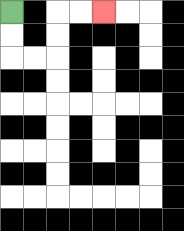{'start': '[0, 0]', 'end': '[4, 0]', 'path_directions': 'D,D,R,R,U,U,R,R', 'path_coordinates': '[[0, 0], [0, 1], [0, 2], [1, 2], [2, 2], [2, 1], [2, 0], [3, 0], [4, 0]]'}